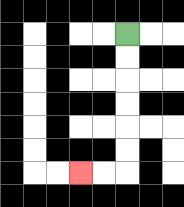{'start': '[5, 1]', 'end': '[3, 7]', 'path_directions': 'D,D,D,D,D,D,L,L', 'path_coordinates': '[[5, 1], [5, 2], [5, 3], [5, 4], [5, 5], [5, 6], [5, 7], [4, 7], [3, 7]]'}